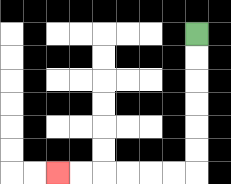{'start': '[8, 1]', 'end': '[2, 7]', 'path_directions': 'D,D,D,D,D,D,L,L,L,L,L,L', 'path_coordinates': '[[8, 1], [8, 2], [8, 3], [8, 4], [8, 5], [8, 6], [8, 7], [7, 7], [6, 7], [5, 7], [4, 7], [3, 7], [2, 7]]'}